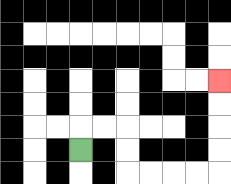{'start': '[3, 6]', 'end': '[9, 3]', 'path_directions': 'U,R,R,D,D,R,R,R,R,U,U,U,U', 'path_coordinates': '[[3, 6], [3, 5], [4, 5], [5, 5], [5, 6], [5, 7], [6, 7], [7, 7], [8, 7], [9, 7], [9, 6], [9, 5], [9, 4], [9, 3]]'}